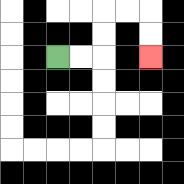{'start': '[2, 2]', 'end': '[6, 2]', 'path_directions': 'R,R,U,U,R,R,D,D', 'path_coordinates': '[[2, 2], [3, 2], [4, 2], [4, 1], [4, 0], [5, 0], [6, 0], [6, 1], [6, 2]]'}